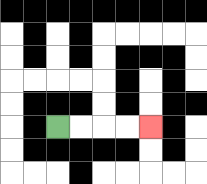{'start': '[2, 5]', 'end': '[6, 5]', 'path_directions': 'R,R,R,R', 'path_coordinates': '[[2, 5], [3, 5], [4, 5], [5, 5], [6, 5]]'}